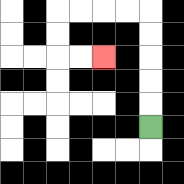{'start': '[6, 5]', 'end': '[4, 2]', 'path_directions': 'U,U,U,U,U,L,L,L,L,D,D,R,R', 'path_coordinates': '[[6, 5], [6, 4], [6, 3], [6, 2], [6, 1], [6, 0], [5, 0], [4, 0], [3, 0], [2, 0], [2, 1], [2, 2], [3, 2], [4, 2]]'}